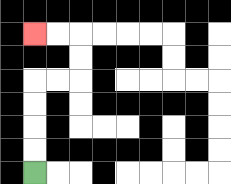{'start': '[1, 7]', 'end': '[1, 1]', 'path_directions': 'U,U,U,U,R,R,U,U,L,L', 'path_coordinates': '[[1, 7], [1, 6], [1, 5], [1, 4], [1, 3], [2, 3], [3, 3], [3, 2], [3, 1], [2, 1], [1, 1]]'}